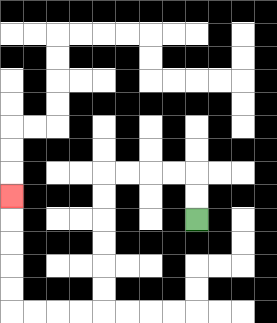{'start': '[8, 9]', 'end': '[0, 8]', 'path_directions': 'U,U,L,L,L,L,D,D,D,D,D,D,L,L,L,L,U,U,U,U,U', 'path_coordinates': '[[8, 9], [8, 8], [8, 7], [7, 7], [6, 7], [5, 7], [4, 7], [4, 8], [4, 9], [4, 10], [4, 11], [4, 12], [4, 13], [3, 13], [2, 13], [1, 13], [0, 13], [0, 12], [0, 11], [0, 10], [0, 9], [0, 8]]'}